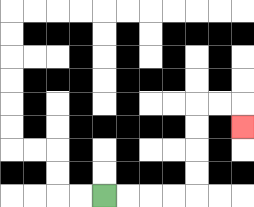{'start': '[4, 8]', 'end': '[10, 5]', 'path_directions': 'R,R,R,R,U,U,U,U,R,R,D', 'path_coordinates': '[[4, 8], [5, 8], [6, 8], [7, 8], [8, 8], [8, 7], [8, 6], [8, 5], [8, 4], [9, 4], [10, 4], [10, 5]]'}